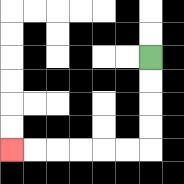{'start': '[6, 2]', 'end': '[0, 6]', 'path_directions': 'D,D,D,D,L,L,L,L,L,L', 'path_coordinates': '[[6, 2], [6, 3], [6, 4], [6, 5], [6, 6], [5, 6], [4, 6], [3, 6], [2, 6], [1, 6], [0, 6]]'}